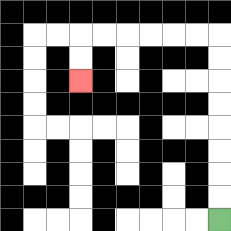{'start': '[9, 9]', 'end': '[3, 3]', 'path_directions': 'U,U,U,U,U,U,U,U,L,L,L,L,L,L,D,D', 'path_coordinates': '[[9, 9], [9, 8], [9, 7], [9, 6], [9, 5], [9, 4], [9, 3], [9, 2], [9, 1], [8, 1], [7, 1], [6, 1], [5, 1], [4, 1], [3, 1], [3, 2], [3, 3]]'}